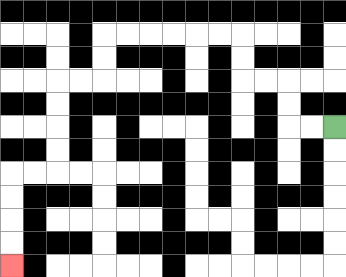{'start': '[14, 5]', 'end': '[0, 11]', 'path_directions': 'L,L,U,U,L,L,U,U,L,L,L,L,L,L,D,D,L,L,D,D,D,D,L,L,D,D,D,D', 'path_coordinates': '[[14, 5], [13, 5], [12, 5], [12, 4], [12, 3], [11, 3], [10, 3], [10, 2], [10, 1], [9, 1], [8, 1], [7, 1], [6, 1], [5, 1], [4, 1], [4, 2], [4, 3], [3, 3], [2, 3], [2, 4], [2, 5], [2, 6], [2, 7], [1, 7], [0, 7], [0, 8], [0, 9], [0, 10], [0, 11]]'}